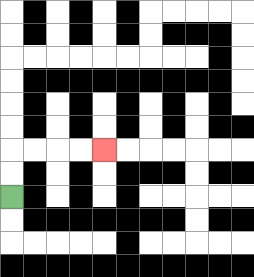{'start': '[0, 8]', 'end': '[4, 6]', 'path_directions': 'U,U,R,R,R,R', 'path_coordinates': '[[0, 8], [0, 7], [0, 6], [1, 6], [2, 6], [3, 6], [4, 6]]'}